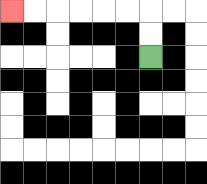{'start': '[6, 2]', 'end': '[0, 0]', 'path_directions': 'U,U,L,L,L,L,L,L', 'path_coordinates': '[[6, 2], [6, 1], [6, 0], [5, 0], [4, 0], [3, 0], [2, 0], [1, 0], [0, 0]]'}